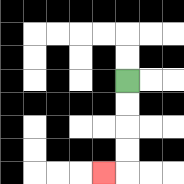{'start': '[5, 3]', 'end': '[4, 7]', 'path_directions': 'D,D,D,D,L', 'path_coordinates': '[[5, 3], [5, 4], [5, 5], [5, 6], [5, 7], [4, 7]]'}